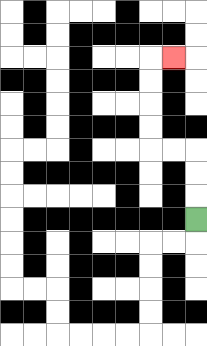{'start': '[8, 9]', 'end': '[7, 2]', 'path_directions': 'U,U,U,L,L,U,U,U,U,R', 'path_coordinates': '[[8, 9], [8, 8], [8, 7], [8, 6], [7, 6], [6, 6], [6, 5], [6, 4], [6, 3], [6, 2], [7, 2]]'}